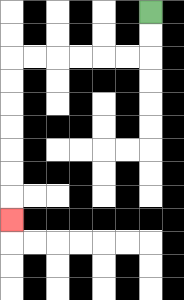{'start': '[6, 0]', 'end': '[0, 9]', 'path_directions': 'D,D,L,L,L,L,L,L,D,D,D,D,D,D,D', 'path_coordinates': '[[6, 0], [6, 1], [6, 2], [5, 2], [4, 2], [3, 2], [2, 2], [1, 2], [0, 2], [0, 3], [0, 4], [0, 5], [0, 6], [0, 7], [0, 8], [0, 9]]'}